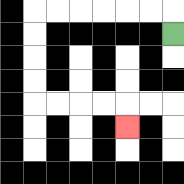{'start': '[7, 1]', 'end': '[5, 5]', 'path_directions': 'U,L,L,L,L,L,L,D,D,D,D,R,R,R,R,D', 'path_coordinates': '[[7, 1], [7, 0], [6, 0], [5, 0], [4, 0], [3, 0], [2, 0], [1, 0], [1, 1], [1, 2], [1, 3], [1, 4], [2, 4], [3, 4], [4, 4], [5, 4], [5, 5]]'}